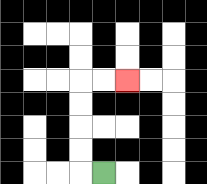{'start': '[4, 7]', 'end': '[5, 3]', 'path_directions': 'L,U,U,U,U,R,R', 'path_coordinates': '[[4, 7], [3, 7], [3, 6], [3, 5], [3, 4], [3, 3], [4, 3], [5, 3]]'}